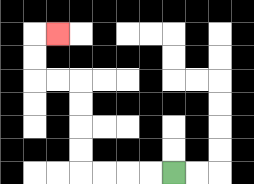{'start': '[7, 7]', 'end': '[2, 1]', 'path_directions': 'L,L,L,L,U,U,U,U,L,L,U,U,R', 'path_coordinates': '[[7, 7], [6, 7], [5, 7], [4, 7], [3, 7], [3, 6], [3, 5], [3, 4], [3, 3], [2, 3], [1, 3], [1, 2], [1, 1], [2, 1]]'}